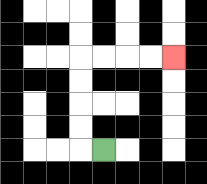{'start': '[4, 6]', 'end': '[7, 2]', 'path_directions': 'L,U,U,U,U,R,R,R,R', 'path_coordinates': '[[4, 6], [3, 6], [3, 5], [3, 4], [3, 3], [3, 2], [4, 2], [5, 2], [6, 2], [7, 2]]'}